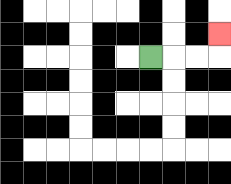{'start': '[6, 2]', 'end': '[9, 1]', 'path_directions': 'R,R,R,U', 'path_coordinates': '[[6, 2], [7, 2], [8, 2], [9, 2], [9, 1]]'}